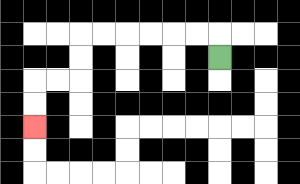{'start': '[9, 2]', 'end': '[1, 5]', 'path_directions': 'U,L,L,L,L,L,L,D,D,L,L,D,D', 'path_coordinates': '[[9, 2], [9, 1], [8, 1], [7, 1], [6, 1], [5, 1], [4, 1], [3, 1], [3, 2], [3, 3], [2, 3], [1, 3], [1, 4], [1, 5]]'}